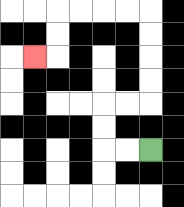{'start': '[6, 6]', 'end': '[1, 2]', 'path_directions': 'L,L,U,U,R,R,U,U,U,U,L,L,L,L,D,D,L', 'path_coordinates': '[[6, 6], [5, 6], [4, 6], [4, 5], [4, 4], [5, 4], [6, 4], [6, 3], [6, 2], [6, 1], [6, 0], [5, 0], [4, 0], [3, 0], [2, 0], [2, 1], [2, 2], [1, 2]]'}